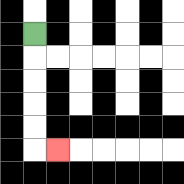{'start': '[1, 1]', 'end': '[2, 6]', 'path_directions': 'D,D,D,D,D,R', 'path_coordinates': '[[1, 1], [1, 2], [1, 3], [1, 4], [1, 5], [1, 6], [2, 6]]'}